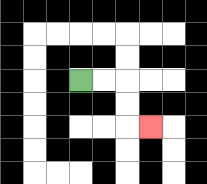{'start': '[3, 3]', 'end': '[6, 5]', 'path_directions': 'R,R,D,D,R', 'path_coordinates': '[[3, 3], [4, 3], [5, 3], [5, 4], [5, 5], [6, 5]]'}